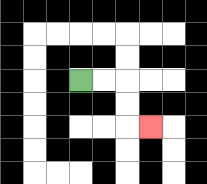{'start': '[3, 3]', 'end': '[6, 5]', 'path_directions': 'R,R,D,D,R', 'path_coordinates': '[[3, 3], [4, 3], [5, 3], [5, 4], [5, 5], [6, 5]]'}